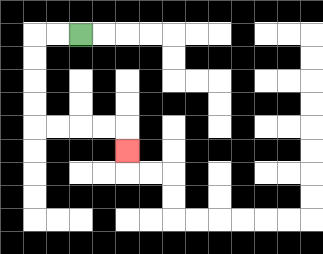{'start': '[3, 1]', 'end': '[5, 6]', 'path_directions': 'L,L,D,D,D,D,R,R,R,R,D', 'path_coordinates': '[[3, 1], [2, 1], [1, 1], [1, 2], [1, 3], [1, 4], [1, 5], [2, 5], [3, 5], [4, 5], [5, 5], [5, 6]]'}